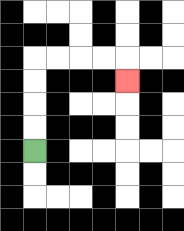{'start': '[1, 6]', 'end': '[5, 3]', 'path_directions': 'U,U,U,U,R,R,R,R,D', 'path_coordinates': '[[1, 6], [1, 5], [1, 4], [1, 3], [1, 2], [2, 2], [3, 2], [4, 2], [5, 2], [5, 3]]'}